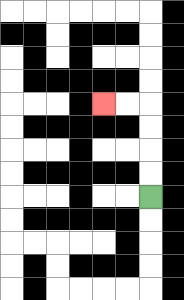{'start': '[6, 8]', 'end': '[4, 4]', 'path_directions': 'U,U,U,U,L,L', 'path_coordinates': '[[6, 8], [6, 7], [6, 6], [6, 5], [6, 4], [5, 4], [4, 4]]'}